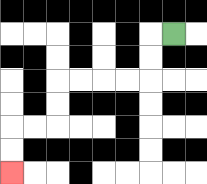{'start': '[7, 1]', 'end': '[0, 7]', 'path_directions': 'L,D,D,L,L,L,L,D,D,L,L,D,D', 'path_coordinates': '[[7, 1], [6, 1], [6, 2], [6, 3], [5, 3], [4, 3], [3, 3], [2, 3], [2, 4], [2, 5], [1, 5], [0, 5], [0, 6], [0, 7]]'}